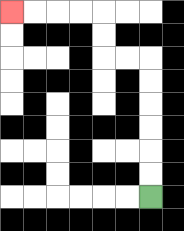{'start': '[6, 8]', 'end': '[0, 0]', 'path_directions': 'U,U,U,U,U,U,L,L,U,U,L,L,L,L', 'path_coordinates': '[[6, 8], [6, 7], [6, 6], [6, 5], [6, 4], [6, 3], [6, 2], [5, 2], [4, 2], [4, 1], [4, 0], [3, 0], [2, 0], [1, 0], [0, 0]]'}